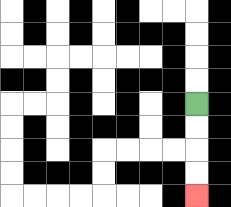{'start': '[8, 4]', 'end': '[8, 8]', 'path_directions': 'D,D,D,D', 'path_coordinates': '[[8, 4], [8, 5], [8, 6], [8, 7], [8, 8]]'}